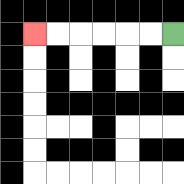{'start': '[7, 1]', 'end': '[1, 1]', 'path_directions': 'L,L,L,L,L,L', 'path_coordinates': '[[7, 1], [6, 1], [5, 1], [4, 1], [3, 1], [2, 1], [1, 1]]'}